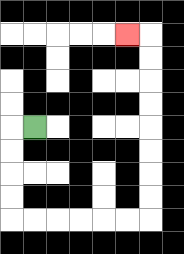{'start': '[1, 5]', 'end': '[5, 1]', 'path_directions': 'L,D,D,D,D,R,R,R,R,R,R,U,U,U,U,U,U,U,U,L', 'path_coordinates': '[[1, 5], [0, 5], [0, 6], [0, 7], [0, 8], [0, 9], [1, 9], [2, 9], [3, 9], [4, 9], [5, 9], [6, 9], [6, 8], [6, 7], [6, 6], [6, 5], [6, 4], [6, 3], [6, 2], [6, 1], [5, 1]]'}